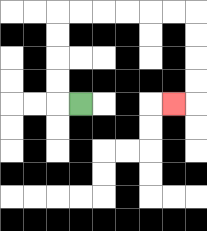{'start': '[3, 4]', 'end': '[7, 4]', 'path_directions': 'L,U,U,U,U,R,R,R,R,R,R,D,D,D,D,L', 'path_coordinates': '[[3, 4], [2, 4], [2, 3], [2, 2], [2, 1], [2, 0], [3, 0], [4, 0], [5, 0], [6, 0], [7, 0], [8, 0], [8, 1], [8, 2], [8, 3], [8, 4], [7, 4]]'}